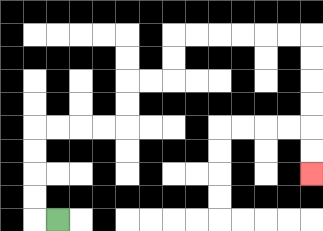{'start': '[2, 9]', 'end': '[13, 7]', 'path_directions': 'L,U,U,U,U,R,R,R,R,U,U,R,R,U,U,R,R,R,R,R,R,D,D,D,D,D,D', 'path_coordinates': '[[2, 9], [1, 9], [1, 8], [1, 7], [1, 6], [1, 5], [2, 5], [3, 5], [4, 5], [5, 5], [5, 4], [5, 3], [6, 3], [7, 3], [7, 2], [7, 1], [8, 1], [9, 1], [10, 1], [11, 1], [12, 1], [13, 1], [13, 2], [13, 3], [13, 4], [13, 5], [13, 6], [13, 7]]'}